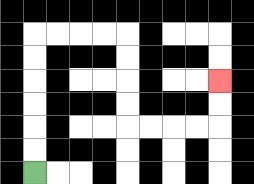{'start': '[1, 7]', 'end': '[9, 3]', 'path_directions': 'U,U,U,U,U,U,R,R,R,R,D,D,D,D,R,R,R,R,U,U', 'path_coordinates': '[[1, 7], [1, 6], [1, 5], [1, 4], [1, 3], [1, 2], [1, 1], [2, 1], [3, 1], [4, 1], [5, 1], [5, 2], [5, 3], [5, 4], [5, 5], [6, 5], [7, 5], [8, 5], [9, 5], [9, 4], [9, 3]]'}